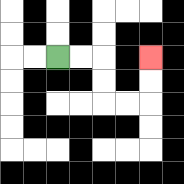{'start': '[2, 2]', 'end': '[6, 2]', 'path_directions': 'R,R,D,D,R,R,U,U', 'path_coordinates': '[[2, 2], [3, 2], [4, 2], [4, 3], [4, 4], [5, 4], [6, 4], [6, 3], [6, 2]]'}